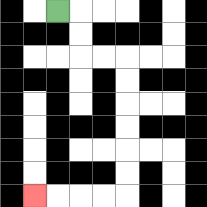{'start': '[2, 0]', 'end': '[1, 8]', 'path_directions': 'R,D,D,R,R,D,D,D,D,D,D,L,L,L,L', 'path_coordinates': '[[2, 0], [3, 0], [3, 1], [3, 2], [4, 2], [5, 2], [5, 3], [5, 4], [5, 5], [5, 6], [5, 7], [5, 8], [4, 8], [3, 8], [2, 8], [1, 8]]'}